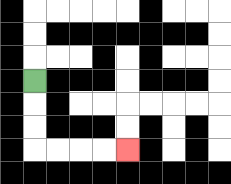{'start': '[1, 3]', 'end': '[5, 6]', 'path_directions': 'D,D,D,R,R,R,R', 'path_coordinates': '[[1, 3], [1, 4], [1, 5], [1, 6], [2, 6], [3, 6], [4, 6], [5, 6]]'}